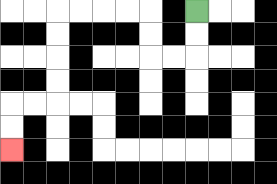{'start': '[8, 0]', 'end': '[0, 6]', 'path_directions': 'D,D,L,L,U,U,L,L,L,L,D,D,D,D,L,L,D,D', 'path_coordinates': '[[8, 0], [8, 1], [8, 2], [7, 2], [6, 2], [6, 1], [6, 0], [5, 0], [4, 0], [3, 0], [2, 0], [2, 1], [2, 2], [2, 3], [2, 4], [1, 4], [0, 4], [0, 5], [0, 6]]'}